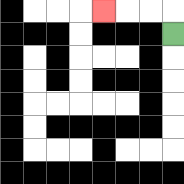{'start': '[7, 1]', 'end': '[4, 0]', 'path_directions': 'U,L,L,L', 'path_coordinates': '[[7, 1], [7, 0], [6, 0], [5, 0], [4, 0]]'}